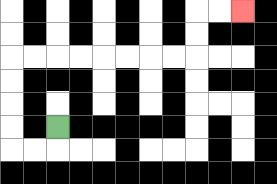{'start': '[2, 5]', 'end': '[10, 0]', 'path_directions': 'D,L,L,U,U,U,U,R,R,R,R,R,R,R,R,U,U,R,R', 'path_coordinates': '[[2, 5], [2, 6], [1, 6], [0, 6], [0, 5], [0, 4], [0, 3], [0, 2], [1, 2], [2, 2], [3, 2], [4, 2], [5, 2], [6, 2], [7, 2], [8, 2], [8, 1], [8, 0], [9, 0], [10, 0]]'}